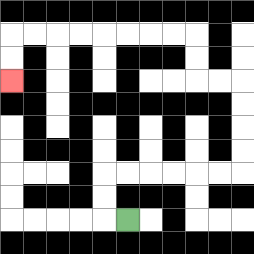{'start': '[5, 9]', 'end': '[0, 3]', 'path_directions': 'L,U,U,R,R,R,R,R,R,U,U,U,U,L,L,U,U,L,L,L,L,L,L,L,L,D,D', 'path_coordinates': '[[5, 9], [4, 9], [4, 8], [4, 7], [5, 7], [6, 7], [7, 7], [8, 7], [9, 7], [10, 7], [10, 6], [10, 5], [10, 4], [10, 3], [9, 3], [8, 3], [8, 2], [8, 1], [7, 1], [6, 1], [5, 1], [4, 1], [3, 1], [2, 1], [1, 1], [0, 1], [0, 2], [0, 3]]'}